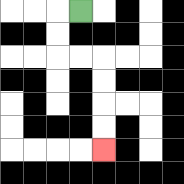{'start': '[3, 0]', 'end': '[4, 6]', 'path_directions': 'L,D,D,R,R,D,D,D,D', 'path_coordinates': '[[3, 0], [2, 0], [2, 1], [2, 2], [3, 2], [4, 2], [4, 3], [4, 4], [4, 5], [4, 6]]'}